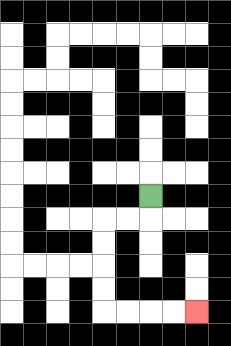{'start': '[6, 8]', 'end': '[8, 13]', 'path_directions': 'D,L,L,D,D,D,D,R,R,R,R', 'path_coordinates': '[[6, 8], [6, 9], [5, 9], [4, 9], [4, 10], [4, 11], [4, 12], [4, 13], [5, 13], [6, 13], [7, 13], [8, 13]]'}